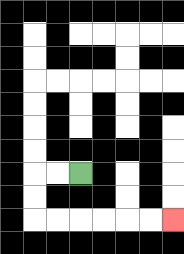{'start': '[3, 7]', 'end': '[7, 9]', 'path_directions': 'L,L,D,D,R,R,R,R,R,R', 'path_coordinates': '[[3, 7], [2, 7], [1, 7], [1, 8], [1, 9], [2, 9], [3, 9], [4, 9], [5, 9], [6, 9], [7, 9]]'}